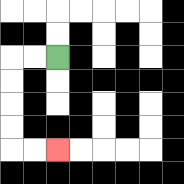{'start': '[2, 2]', 'end': '[2, 6]', 'path_directions': 'L,L,D,D,D,D,R,R', 'path_coordinates': '[[2, 2], [1, 2], [0, 2], [0, 3], [0, 4], [0, 5], [0, 6], [1, 6], [2, 6]]'}